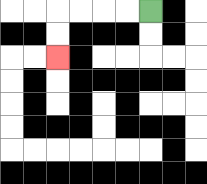{'start': '[6, 0]', 'end': '[2, 2]', 'path_directions': 'L,L,L,L,D,D', 'path_coordinates': '[[6, 0], [5, 0], [4, 0], [3, 0], [2, 0], [2, 1], [2, 2]]'}